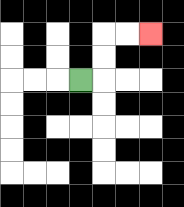{'start': '[3, 3]', 'end': '[6, 1]', 'path_directions': 'R,U,U,R,R', 'path_coordinates': '[[3, 3], [4, 3], [4, 2], [4, 1], [5, 1], [6, 1]]'}